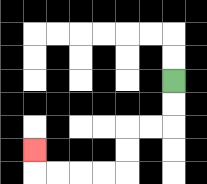{'start': '[7, 3]', 'end': '[1, 6]', 'path_directions': 'D,D,L,L,D,D,L,L,L,L,U', 'path_coordinates': '[[7, 3], [7, 4], [7, 5], [6, 5], [5, 5], [5, 6], [5, 7], [4, 7], [3, 7], [2, 7], [1, 7], [1, 6]]'}